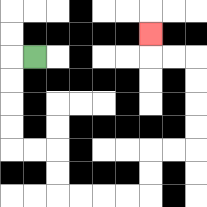{'start': '[1, 2]', 'end': '[6, 1]', 'path_directions': 'L,D,D,D,D,R,R,D,D,R,R,R,R,U,U,R,R,U,U,U,U,L,L,U', 'path_coordinates': '[[1, 2], [0, 2], [0, 3], [0, 4], [0, 5], [0, 6], [1, 6], [2, 6], [2, 7], [2, 8], [3, 8], [4, 8], [5, 8], [6, 8], [6, 7], [6, 6], [7, 6], [8, 6], [8, 5], [8, 4], [8, 3], [8, 2], [7, 2], [6, 2], [6, 1]]'}